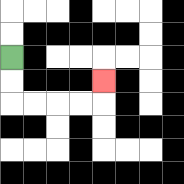{'start': '[0, 2]', 'end': '[4, 3]', 'path_directions': 'D,D,R,R,R,R,U', 'path_coordinates': '[[0, 2], [0, 3], [0, 4], [1, 4], [2, 4], [3, 4], [4, 4], [4, 3]]'}